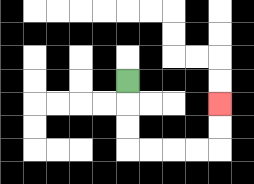{'start': '[5, 3]', 'end': '[9, 4]', 'path_directions': 'D,D,D,R,R,R,R,U,U', 'path_coordinates': '[[5, 3], [5, 4], [5, 5], [5, 6], [6, 6], [7, 6], [8, 6], [9, 6], [9, 5], [9, 4]]'}